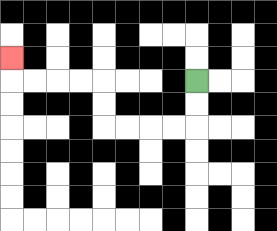{'start': '[8, 3]', 'end': '[0, 2]', 'path_directions': 'D,D,L,L,L,L,U,U,L,L,L,L,U', 'path_coordinates': '[[8, 3], [8, 4], [8, 5], [7, 5], [6, 5], [5, 5], [4, 5], [4, 4], [4, 3], [3, 3], [2, 3], [1, 3], [0, 3], [0, 2]]'}